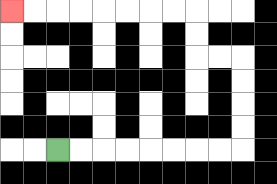{'start': '[2, 6]', 'end': '[0, 0]', 'path_directions': 'R,R,R,R,R,R,R,R,U,U,U,U,L,L,U,U,L,L,L,L,L,L,L,L', 'path_coordinates': '[[2, 6], [3, 6], [4, 6], [5, 6], [6, 6], [7, 6], [8, 6], [9, 6], [10, 6], [10, 5], [10, 4], [10, 3], [10, 2], [9, 2], [8, 2], [8, 1], [8, 0], [7, 0], [6, 0], [5, 0], [4, 0], [3, 0], [2, 0], [1, 0], [0, 0]]'}